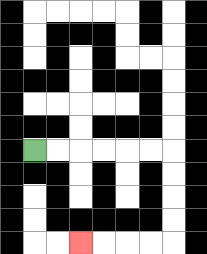{'start': '[1, 6]', 'end': '[3, 10]', 'path_directions': 'R,R,R,R,R,R,D,D,D,D,L,L,L,L', 'path_coordinates': '[[1, 6], [2, 6], [3, 6], [4, 6], [5, 6], [6, 6], [7, 6], [7, 7], [7, 8], [7, 9], [7, 10], [6, 10], [5, 10], [4, 10], [3, 10]]'}